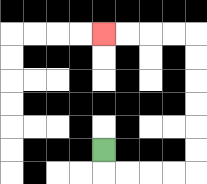{'start': '[4, 6]', 'end': '[4, 1]', 'path_directions': 'D,R,R,R,R,U,U,U,U,U,U,L,L,L,L', 'path_coordinates': '[[4, 6], [4, 7], [5, 7], [6, 7], [7, 7], [8, 7], [8, 6], [8, 5], [8, 4], [8, 3], [8, 2], [8, 1], [7, 1], [6, 1], [5, 1], [4, 1]]'}